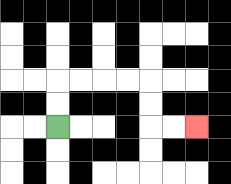{'start': '[2, 5]', 'end': '[8, 5]', 'path_directions': 'U,U,R,R,R,R,D,D,R,R', 'path_coordinates': '[[2, 5], [2, 4], [2, 3], [3, 3], [4, 3], [5, 3], [6, 3], [6, 4], [6, 5], [7, 5], [8, 5]]'}